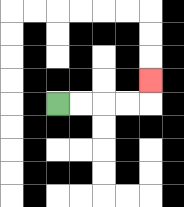{'start': '[2, 4]', 'end': '[6, 3]', 'path_directions': 'R,R,R,R,U', 'path_coordinates': '[[2, 4], [3, 4], [4, 4], [5, 4], [6, 4], [6, 3]]'}